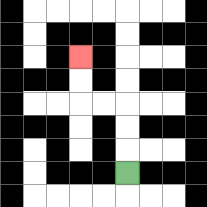{'start': '[5, 7]', 'end': '[3, 2]', 'path_directions': 'U,U,U,L,L,U,U', 'path_coordinates': '[[5, 7], [5, 6], [5, 5], [5, 4], [4, 4], [3, 4], [3, 3], [3, 2]]'}